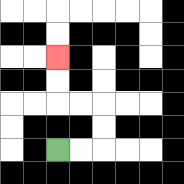{'start': '[2, 6]', 'end': '[2, 2]', 'path_directions': 'R,R,U,U,L,L,U,U', 'path_coordinates': '[[2, 6], [3, 6], [4, 6], [4, 5], [4, 4], [3, 4], [2, 4], [2, 3], [2, 2]]'}